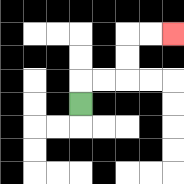{'start': '[3, 4]', 'end': '[7, 1]', 'path_directions': 'U,R,R,U,U,R,R', 'path_coordinates': '[[3, 4], [3, 3], [4, 3], [5, 3], [5, 2], [5, 1], [6, 1], [7, 1]]'}